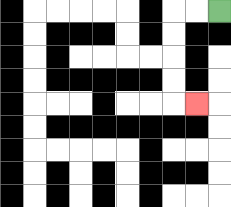{'start': '[9, 0]', 'end': '[8, 4]', 'path_directions': 'L,L,D,D,D,D,R', 'path_coordinates': '[[9, 0], [8, 0], [7, 0], [7, 1], [7, 2], [7, 3], [7, 4], [8, 4]]'}